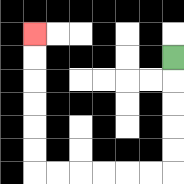{'start': '[7, 2]', 'end': '[1, 1]', 'path_directions': 'D,D,D,D,D,L,L,L,L,L,L,U,U,U,U,U,U', 'path_coordinates': '[[7, 2], [7, 3], [7, 4], [7, 5], [7, 6], [7, 7], [6, 7], [5, 7], [4, 7], [3, 7], [2, 7], [1, 7], [1, 6], [1, 5], [1, 4], [1, 3], [1, 2], [1, 1]]'}